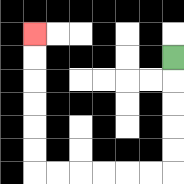{'start': '[7, 2]', 'end': '[1, 1]', 'path_directions': 'D,D,D,D,D,L,L,L,L,L,L,U,U,U,U,U,U', 'path_coordinates': '[[7, 2], [7, 3], [7, 4], [7, 5], [7, 6], [7, 7], [6, 7], [5, 7], [4, 7], [3, 7], [2, 7], [1, 7], [1, 6], [1, 5], [1, 4], [1, 3], [1, 2], [1, 1]]'}